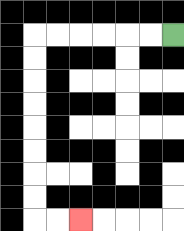{'start': '[7, 1]', 'end': '[3, 9]', 'path_directions': 'L,L,L,L,L,L,D,D,D,D,D,D,D,D,R,R', 'path_coordinates': '[[7, 1], [6, 1], [5, 1], [4, 1], [3, 1], [2, 1], [1, 1], [1, 2], [1, 3], [1, 4], [1, 5], [1, 6], [1, 7], [1, 8], [1, 9], [2, 9], [3, 9]]'}